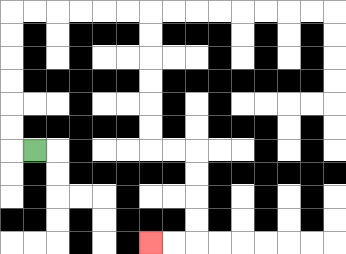{'start': '[1, 6]', 'end': '[6, 10]', 'path_directions': 'L,U,U,U,U,U,U,R,R,R,R,R,R,D,D,D,D,D,D,R,R,D,D,D,D,L,L', 'path_coordinates': '[[1, 6], [0, 6], [0, 5], [0, 4], [0, 3], [0, 2], [0, 1], [0, 0], [1, 0], [2, 0], [3, 0], [4, 0], [5, 0], [6, 0], [6, 1], [6, 2], [6, 3], [6, 4], [6, 5], [6, 6], [7, 6], [8, 6], [8, 7], [8, 8], [8, 9], [8, 10], [7, 10], [6, 10]]'}